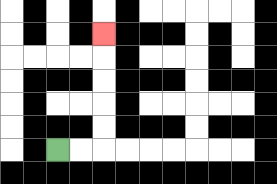{'start': '[2, 6]', 'end': '[4, 1]', 'path_directions': 'R,R,U,U,U,U,U', 'path_coordinates': '[[2, 6], [3, 6], [4, 6], [4, 5], [4, 4], [4, 3], [4, 2], [4, 1]]'}